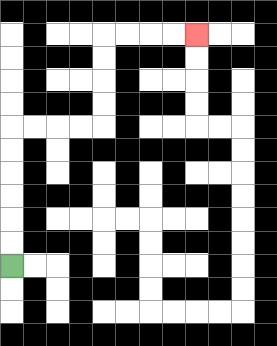{'start': '[0, 11]', 'end': '[8, 1]', 'path_directions': 'U,U,U,U,U,U,R,R,R,R,U,U,U,U,R,R,R,R', 'path_coordinates': '[[0, 11], [0, 10], [0, 9], [0, 8], [0, 7], [0, 6], [0, 5], [1, 5], [2, 5], [3, 5], [4, 5], [4, 4], [4, 3], [4, 2], [4, 1], [5, 1], [6, 1], [7, 1], [8, 1]]'}